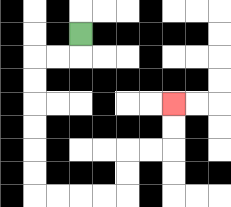{'start': '[3, 1]', 'end': '[7, 4]', 'path_directions': 'D,L,L,D,D,D,D,D,D,R,R,R,R,U,U,R,R,U,U', 'path_coordinates': '[[3, 1], [3, 2], [2, 2], [1, 2], [1, 3], [1, 4], [1, 5], [1, 6], [1, 7], [1, 8], [2, 8], [3, 8], [4, 8], [5, 8], [5, 7], [5, 6], [6, 6], [7, 6], [7, 5], [7, 4]]'}